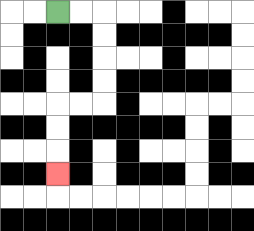{'start': '[2, 0]', 'end': '[2, 7]', 'path_directions': 'R,R,D,D,D,D,L,L,D,D,D', 'path_coordinates': '[[2, 0], [3, 0], [4, 0], [4, 1], [4, 2], [4, 3], [4, 4], [3, 4], [2, 4], [2, 5], [2, 6], [2, 7]]'}